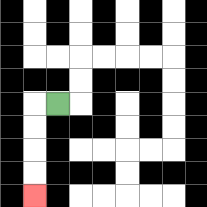{'start': '[2, 4]', 'end': '[1, 8]', 'path_directions': 'L,D,D,D,D', 'path_coordinates': '[[2, 4], [1, 4], [1, 5], [1, 6], [1, 7], [1, 8]]'}